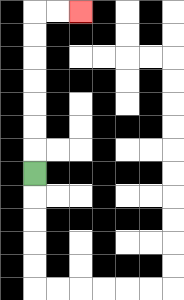{'start': '[1, 7]', 'end': '[3, 0]', 'path_directions': 'U,U,U,U,U,U,U,R,R', 'path_coordinates': '[[1, 7], [1, 6], [1, 5], [1, 4], [1, 3], [1, 2], [1, 1], [1, 0], [2, 0], [3, 0]]'}